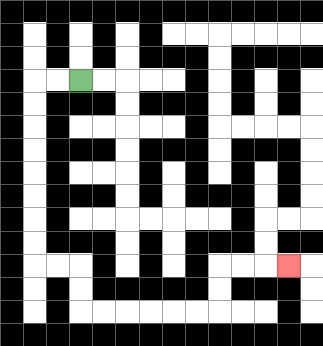{'start': '[3, 3]', 'end': '[12, 11]', 'path_directions': 'L,L,D,D,D,D,D,D,D,D,R,R,D,D,R,R,R,R,R,R,U,U,R,R,R', 'path_coordinates': '[[3, 3], [2, 3], [1, 3], [1, 4], [1, 5], [1, 6], [1, 7], [1, 8], [1, 9], [1, 10], [1, 11], [2, 11], [3, 11], [3, 12], [3, 13], [4, 13], [5, 13], [6, 13], [7, 13], [8, 13], [9, 13], [9, 12], [9, 11], [10, 11], [11, 11], [12, 11]]'}